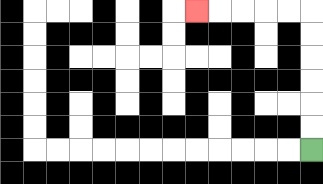{'start': '[13, 6]', 'end': '[8, 0]', 'path_directions': 'U,U,U,U,U,U,L,L,L,L,L', 'path_coordinates': '[[13, 6], [13, 5], [13, 4], [13, 3], [13, 2], [13, 1], [13, 0], [12, 0], [11, 0], [10, 0], [9, 0], [8, 0]]'}